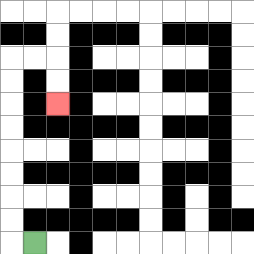{'start': '[1, 10]', 'end': '[2, 4]', 'path_directions': 'L,U,U,U,U,U,U,U,U,R,R,D,D', 'path_coordinates': '[[1, 10], [0, 10], [0, 9], [0, 8], [0, 7], [0, 6], [0, 5], [0, 4], [0, 3], [0, 2], [1, 2], [2, 2], [2, 3], [2, 4]]'}